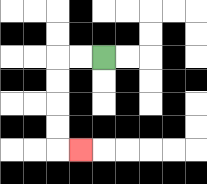{'start': '[4, 2]', 'end': '[3, 6]', 'path_directions': 'L,L,D,D,D,D,R', 'path_coordinates': '[[4, 2], [3, 2], [2, 2], [2, 3], [2, 4], [2, 5], [2, 6], [3, 6]]'}